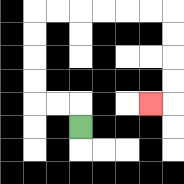{'start': '[3, 5]', 'end': '[6, 4]', 'path_directions': 'U,L,L,U,U,U,U,R,R,R,R,R,R,D,D,D,D,L', 'path_coordinates': '[[3, 5], [3, 4], [2, 4], [1, 4], [1, 3], [1, 2], [1, 1], [1, 0], [2, 0], [3, 0], [4, 0], [5, 0], [6, 0], [7, 0], [7, 1], [7, 2], [7, 3], [7, 4], [6, 4]]'}